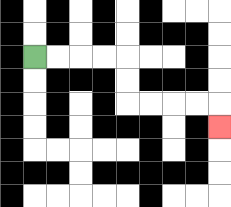{'start': '[1, 2]', 'end': '[9, 5]', 'path_directions': 'R,R,R,R,D,D,R,R,R,R,D', 'path_coordinates': '[[1, 2], [2, 2], [3, 2], [4, 2], [5, 2], [5, 3], [5, 4], [6, 4], [7, 4], [8, 4], [9, 4], [9, 5]]'}